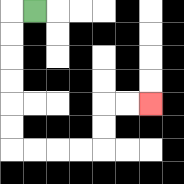{'start': '[1, 0]', 'end': '[6, 4]', 'path_directions': 'L,D,D,D,D,D,D,R,R,R,R,U,U,R,R', 'path_coordinates': '[[1, 0], [0, 0], [0, 1], [0, 2], [0, 3], [0, 4], [0, 5], [0, 6], [1, 6], [2, 6], [3, 6], [4, 6], [4, 5], [4, 4], [5, 4], [6, 4]]'}